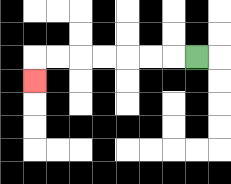{'start': '[8, 2]', 'end': '[1, 3]', 'path_directions': 'L,L,L,L,L,L,L,D', 'path_coordinates': '[[8, 2], [7, 2], [6, 2], [5, 2], [4, 2], [3, 2], [2, 2], [1, 2], [1, 3]]'}